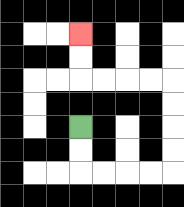{'start': '[3, 5]', 'end': '[3, 1]', 'path_directions': 'D,D,R,R,R,R,U,U,U,U,L,L,L,L,U,U', 'path_coordinates': '[[3, 5], [3, 6], [3, 7], [4, 7], [5, 7], [6, 7], [7, 7], [7, 6], [7, 5], [7, 4], [7, 3], [6, 3], [5, 3], [4, 3], [3, 3], [3, 2], [3, 1]]'}